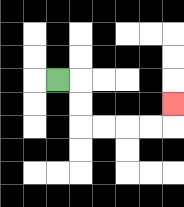{'start': '[2, 3]', 'end': '[7, 4]', 'path_directions': 'R,D,D,R,R,R,R,U', 'path_coordinates': '[[2, 3], [3, 3], [3, 4], [3, 5], [4, 5], [5, 5], [6, 5], [7, 5], [7, 4]]'}